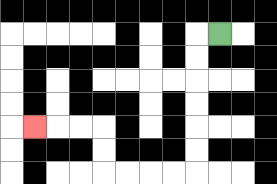{'start': '[9, 1]', 'end': '[1, 5]', 'path_directions': 'L,D,D,D,D,D,D,L,L,L,L,U,U,L,L,L', 'path_coordinates': '[[9, 1], [8, 1], [8, 2], [8, 3], [8, 4], [8, 5], [8, 6], [8, 7], [7, 7], [6, 7], [5, 7], [4, 7], [4, 6], [4, 5], [3, 5], [2, 5], [1, 5]]'}